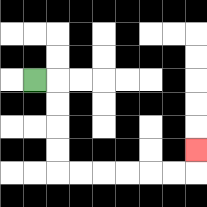{'start': '[1, 3]', 'end': '[8, 6]', 'path_directions': 'R,D,D,D,D,R,R,R,R,R,R,U', 'path_coordinates': '[[1, 3], [2, 3], [2, 4], [2, 5], [2, 6], [2, 7], [3, 7], [4, 7], [5, 7], [6, 7], [7, 7], [8, 7], [8, 6]]'}